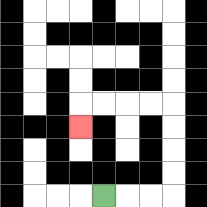{'start': '[4, 8]', 'end': '[3, 5]', 'path_directions': 'R,R,R,U,U,U,U,L,L,L,L,D', 'path_coordinates': '[[4, 8], [5, 8], [6, 8], [7, 8], [7, 7], [7, 6], [7, 5], [7, 4], [6, 4], [5, 4], [4, 4], [3, 4], [3, 5]]'}